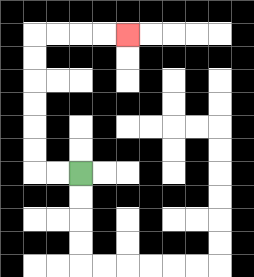{'start': '[3, 7]', 'end': '[5, 1]', 'path_directions': 'L,L,U,U,U,U,U,U,R,R,R,R', 'path_coordinates': '[[3, 7], [2, 7], [1, 7], [1, 6], [1, 5], [1, 4], [1, 3], [1, 2], [1, 1], [2, 1], [3, 1], [4, 1], [5, 1]]'}